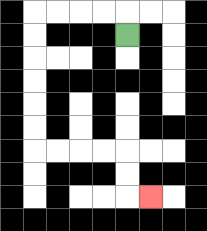{'start': '[5, 1]', 'end': '[6, 8]', 'path_directions': 'U,L,L,L,L,D,D,D,D,D,D,R,R,R,R,D,D,R', 'path_coordinates': '[[5, 1], [5, 0], [4, 0], [3, 0], [2, 0], [1, 0], [1, 1], [1, 2], [1, 3], [1, 4], [1, 5], [1, 6], [2, 6], [3, 6], [4, 6], [5, 6], [5, 7], [5, 8], [6, 8]]'}